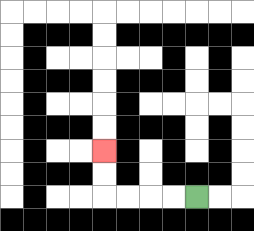{'start': '[8, 8]', 'end': '[4, 6]', 'path_directions': 'L,L,L,L,U,U', 'path_coordinates': '[[8, 8], [7, 8], [6, 8], [5, 8], [4, 8], [4, 7], [4, 6]]'}